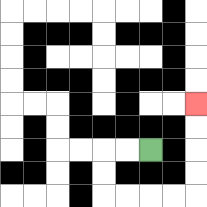{'start': '[6, 6]', 'end': '[8, 4]', 'path_directions': 'L,L,D,D,R,R,R,R,U,U,U,U', 'path_coordinates': '[[6, 6], [5, 6], [4, 6], [4, 7], [4, 8], [5, 8], [6, 8], [7, 8], [8, 8], [8, 7], [8, 6], [8, 5], [8, 4]]'}